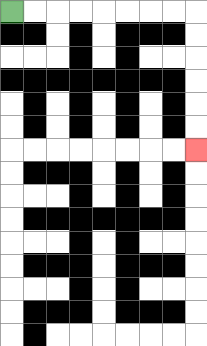{'start': '[0, 0]', 'end': '[8, 6]', 'path_directions': 'R,R,R,R,R,R,R,R,D,D,D,D,D,D', 'path_coordinates': '[[0, 0], [1, 0], [2, 0], [3, 0], [4, 0], [5, 0], [6, 0], [7, 0], [8, 0], [8, 1], [8, 2], [8, 3], [8, 4], [8, 5], [8, 6]]'}